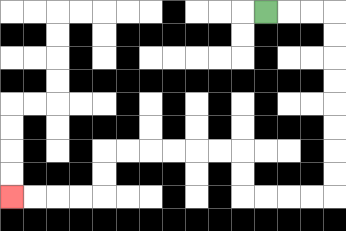{'start': '[11, 0]', 'end': '[0, 8]', 'path_directions': 'R,R,R,D,D,D,D,D,D,D,D,L,L,L,L,U,U,L,L,L,L,L,L,D,D,L,L,L,L', 'path_coordinates': '[[11, 0], [12, 0], [13, 0], [14, 0], [14, 1], [14, 2], [14, 3], [14, 4], [14, 5], [14, 6], [14, 7], [14, 8], [13, 8], [12, 8], [11, 8], [10, 8], [10, 7], [10, 6], [9, 6], [8, 6], [7, 6], [6, 6], [5, 6], [4, 6], [4, 7], [4, 8], [3, 8], [2, 8], [1, 8], [0, 8]]'}